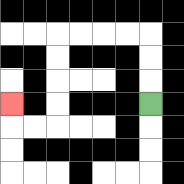{'start': '[6, 4]', 'end': '[0, 4]', 'path_directions': 'U,U,U,L,L,L,L,D,D,D,D,L,L,U', 'path_coordinates': '[[6, 4], [6, 3], [6, 2], [6, 1], [5, 1], [4, 1], [3, 1], [2, 1], [2, 2], [2, 3], [2, 4], [2, 5], [1, 5], [0, 5], [0, 4]]'}